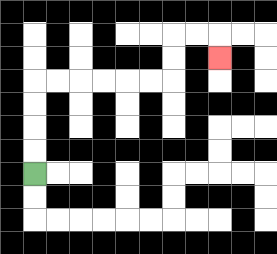{'start': '[1, 7]', 'end': '[9, 2]', 'path_directions': 'U,U,U,U,R,R,R,R,R,R,U,U,R,R,D', 'path_coordinates': '[[1, 7], [1, 6], [1, 5], [1, 4], [1, 3], [2, 3], [3, 3], [4, 3], [5, 3], [6, 3], [7, 3], [7, 2], [7, 1], [8, 1], [9, 1], [9, 2]]'}